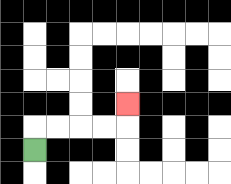{'start': '[1, 6]', 'end': '[5, 4]', 'path_directions': 'U,R,R,R,R,U', 'path_coordinates': '[[1, 6], [1, 5], [2, 5], [3, 5], [4, 5], [5, 5], [5, 4]]'}